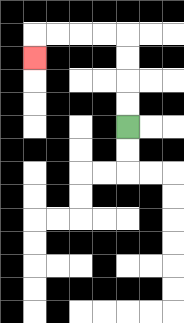{'start': '[5, 5]', 'end': '[1, 2]', 'path_directions': 'U,U,U,U,L,L,L,L,D', 'path_coordinates': '[[5, 5], [5, 4], [5, 3], [5, 2], [5, 1], [4, 1], [3, 1], [2, 1], [1, 1], [1, 2]]'}